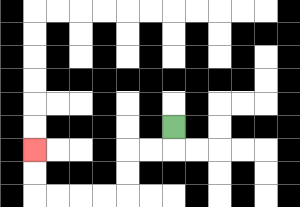{'start': '[7, 5]', 'end': '[1, 6]', 'path_directions': 'D,L,L,D,D,L,L,L,L,U,U', 'path_coordinates': '[[7, 5], [7, 6], [6, 6], [5, 6], [5, 7], [5, 8], [4, 8], [3, 8], [2, 8], [1, 8], [1, 7], [1, 6]]'}